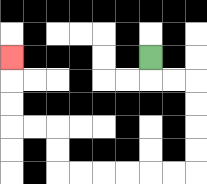{'start': '[6, 2]', 'end': '[0, 2]', 'path_directions': 'D,R,R,D,D,D,D,L,L,L,L,L,L,U,U,L,L,U,U,U', 'path_coordinates': '[[6, 2], [6, 3], [7, 3], [8, 3], [8, 4], [8, 5], [8, 6], [8, 7], [7, 7], [6, 7], [5, 7], [4, 7], [3, 7], [2, 7], [2, 6], [2, 5], [1, 5], [0, 5], [0, 4], [0, 3], [0, 2]]'}